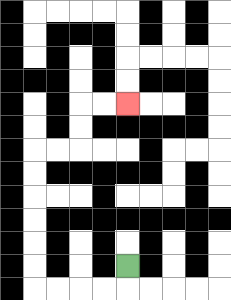{'start': '[5, 11]', 'end': '[5, 4]', 'path_directions': 'D,L,L,L,L,U,U,U,U,U,U,R,R,U,U,R,R', 'path_coordinates': '[[5, 11], [5, 12], [4, 12], [3, 12], [2, 12], [1, 12], [1, 11], [1, 10], [1, 9], [1, 8], [1, 7], [1, 6], [2, 6], [3, 6], [3, 5], [3, 4], [4, 4], [5, 4]]'}